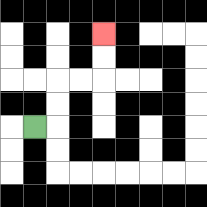{'start': '[1, 5]', 'end': '[4, 1]', 'path_directions': 'R,U,U,R,R,U,U', 'path_coordinates': '[[1, 5], [2, 5], [2, 4], [2, 3], [3, 3], [4, 3], [4, 2], [4, 1]]'}